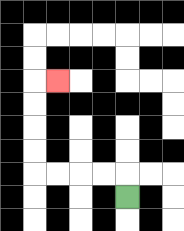{'start': '[5, 8]', 'end': '[2, 3]', 'path_directions': 'U,L,L,L,L,U,U,U,U,R', 'path_coordinates': '[[5, 8], [5, 7], [4, 7], [3, 7], [2, 7], [1, 7], [1, 6], [1, 5], [1, 4], [1, 3], [2, 3]]'}